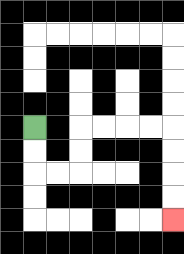{'start': '[1, 5]', 'end': '[7, 9]', 'path_directions': 'D,D,R,R,U,U,R,R,R,R,D,D,D,D', 'path_coordinates': '[[1, 5], [1, 6], [1, 7], [2, 7], [3, 7], [3, 6], [3, 5], [4, 5], [5, 5], [6, 5], [7, 5], [7, 6], [7, 7], [7, 8], [7, 9]]'}